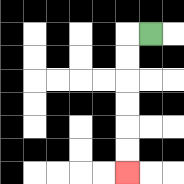{'start': '[6, 1]', 'end': '[5, 7]', 'path_directions': 'L,D,D,D,D,D,D', 'path_coordinates': '[[6, 1], [5, 1], [5, 2], [5, 3], [5, 4], [5, 5], [5, 6], [5, 7]]'}